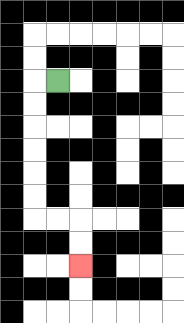{'start': '[2, 3]', 'end': '[3, 11]', 'path_directions': 'L,D,D,D,D,D,D,R,R,D,D', 'path_coordinates': '[[2, 3], [1, 3], [1, 4], [1, 5], [1, 6], [1, 7], [1, 8], [1, 9], [2, 9], [3, 9], [3, 10], [3, 11]]'}